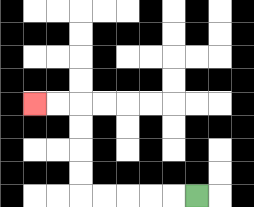{'start': '[8, 8]', 'end': '[1, 4]', 'path_directions': 'L,L,L,L,L,U,U,U,U,L,L', 'path_coordinates': '[[8, 8], [7, 8], [6, 8], [5, 8], [4, 8], [3, 8], [3, 7], [3, 6], [3, 5], [3, 4], [2, 4], [1, 4]]'}